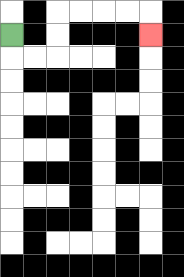{'start': '[0, 1]', 'end': '[6, 1]', 'path_directions': 'D,R,R,U,U,R,R,R,R,D', 'path_coordinates': '[[0, 1], [0, 2], [1, 2], [2, 2], [2, 1], [2, 0], [3, 0], [4, 0], [5, 0], [6, 0], [6, 1]]'}